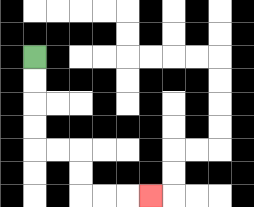{'start': '[1, 2]', 'end': '[6, 8]', 'path_directions': 'D,D,D,D,R,R,D,D,R,R,R', 'path_coordinates': '[[1, 2], [1, 3], [1, 4], [1, 5], [1, 6], [2, 6], [3, 6], [3, 7], [3, 8], [4, 8], [5, 8], [6, 8]]'}